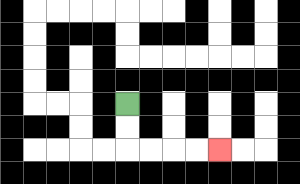{'start': '[5, 4]', 'end': '[9, 6]', 'path_directions': 'D,D,R,R,R,R', 'path_coordinates': '[[5, 4], [5, 5], [5, 6], [6, 6], [7, 6], [8, 6], [9, 6]]'}